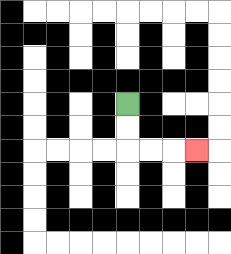{'start': '[5, 4]', 'end': '[8, 6]', 'path_directions': 'D,D,R,R,R', 'path_coordinates': '[[5, 4], [5, 5], [5, 6], [6, 6], [7, 6], [8, 6]]'}